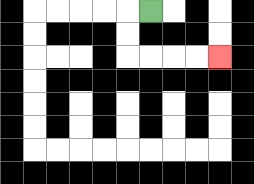{'start': '[6, 0]', 'end': '[9, 2]', 'path_directions': 'L,D,D,R,R,R,R', 'path_coordinates': '[[6, 0], [5, 0], [5, 1], [5, 2], [6, 2], [7, 2], [8, 2], [9, 2]]'}